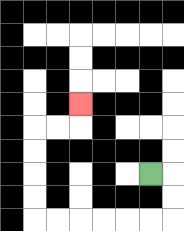{'start': '[6, 7]', 'end': '[3, 4]', 'path_directions': 'R,D,D,L,L,L,L,L,L,U,U,U,U,R,R,U', 'path_coordinates': '[[6, 7], [7, 7], [7, 8], [7, 9], [6, 9], [5, 9], [4, 9], [3, 9], [2, 9], [1, 9], [1, 8], [1, 7], [1, 6], [1, 5], [2, 5], [3, 5], [3, 4]]'}